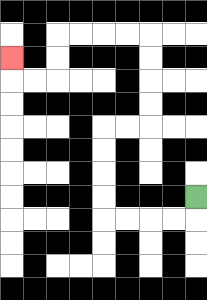{'start': '[8, 8]', 'end': '[0, 2]', 'path_directions': 'D,L,L,L,L,U,U,U,U,R,R,U,U,U,U,L,L,L,L,D,D,L,L,U', 'path_coordinates': '[[8, 8], [8, 9], [7, 9], [6, 9], [5, 9], [4, 9], [4, 8], [4, 7], [4, 6], [4, 5], [5, 5], [6, 5], [6, 4], [6, 3], [6, 2], [6, 1], [5, 1], [4, 1], [3, 1], [2, 1], [2, 2], [2, 3], [1, 3], [0, 3], [0, 2]]'}